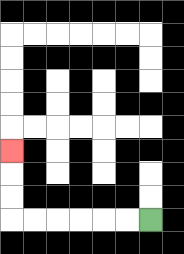{'start': '[6, 9]', 'end': '[0, 6]', 'path_directions': 'L,L,L,L,L,L,U,U,U', 'path_coordinates': '[[6, 9], [5, 9], [4, 9], [3, 9], [2, 9], [1, 9], [0, 9], [0, 8], [0, 7], [0, 6]]'}